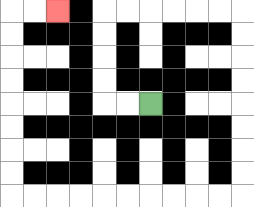{'start': '[6, 4]', 'end': '[2, 0]', 'path_directions': 'L,L,U,U,U,U,R,R,R,R,R,R,D,D,D,D,D,D,D,D,L,L,L,L,L,L,L,L,L,L,U,U,U,U,U,U,U,U,R,R', 'path_coordinates': '[[6, 4], [5, 4], [4, 4], [4, 3], [4, 2], [4, 1], [4, 0], [5, 0], [6, 0], [7, 0], [8, 0], [9, 0], [10, 0], [10, 1], [10, 2], [10, 3], [10, 4], [10, 5], [10, 6], [10, 7], [10, 8], [9, 8], [8, 8], [7, 8], [6, 8], [5, 8], [4, 8], [3, 8], [2, 8], [1, 8], [0, 8], [0, 7], [0, 6], [0, 5], [0, 4], [0, 3], [0, 2], [0, 1], [0, 0], [1, 0], [2, 0]]'}